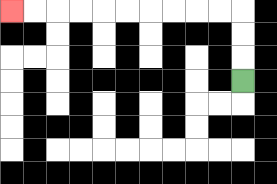{'start': '[10, 3]', 'end': '[0, 0]', 'path_directions': 'U,U,U,L,L,L,L,L,L,L,L,L,L', 'path_coordinates': '[[10, 3], [10, 2], [10, 1], [10, 0], [9, 0], [8, 0], [7, 0], [6, 0], [5, 0], [4, 0], [3, 0], [2, 0], [1, 0], [0, 0]]'}